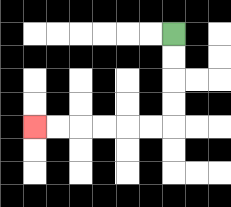{'start': '[7, 1]', 'end': '[1, 5]', 'path_directions': 'D,D,D,D,L,L,L,L,L,L', 'path_coordinates': '[[7, 1], [7, 2], [7, 3], [7, 4], [7, 5], [6, 5], [5, 5], [4, 5], [3, 5], [2, 5], [1, 5]]'}